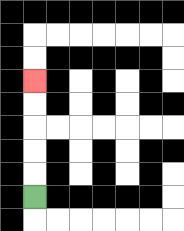{'start': '[1, 8]', 'end': '[1, 3]', 'path_directions': 'U,U,U,U,U', 'path_coordinates': '[[1, 8], [1, 7], [1, 6], [1, 5], [1, 4], [1, 3]]'}